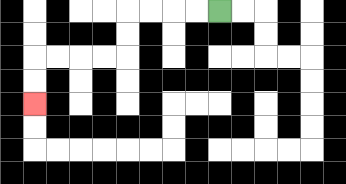{'start': '[9, 0]', 'end': '[1, 4]', 'path_directions': 'L,L,L,L,D,D,L,L,L,L,D,D', 'path_coordinates': '[[9, 0], [8, 0], [7, 0], [6, 0], [5, 0], [5, 1], [5, 2], [4, 2], [3, 2], [2, 2], [1, 2], [1, 3], [1, 4]]'}